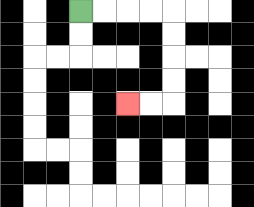{'start': '[3, 0]', 'end': '[5, 4]', 'path_directions': 'R,R,R,R,D,D,D,D,L,L', 'path_coordinates': '[[3, 0], [4, 0], [5, 0], [6, 0], [7, 0], [7, 1], [7, 2], [7, 3], [7, 4], [6, 4], [5, 4]]'}